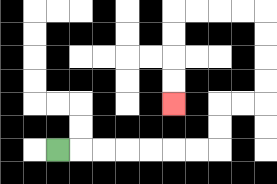{'start': '[2, 6]', 'end': '[7, 4]', 'path_directions': 'R,R,R,R,R,R,R,U,U,R,R,U,U,U,U,L,L,L,L,D,D,D,D', 'path_coordinates': '[[2, 6], [3, 6], [4, 6], [5, 6], [6, 6], [7, 6], [8, 6], [9, 6], [9, 5], [9, 4], [10, 4], [11, 4], [11, 3], [11, 2], [11, 1], [11, 0], [10, 0], [9, 0], [8, 0], [7, 0], [7, 1], [7, 2], [7, 3], [7, 4]]'}